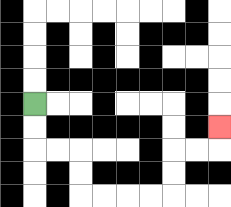{'start': '[1, 4]', 'end': '[9, 5]', 'path_directions': 'D,D,R,R,D,D,R,R,R,R,U,U,R,R,U', 'path_coordinates': '[[1, 4], [1, 5], [1, 6], [2, 6], [3, 6], [3, 7], [3, 8], [4, 8], [5, 8], [6, 8], [7, 8], [7, 7], [7, 6], [8, 6], [9, 6], [9, 5]]'}